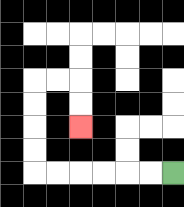{'start': '[7, 7]', 'end': '[3, 5]', 'path_directions': 'L,L,L,L,L,L,U,U,U,U,R,R,D,D', 'path_coordinates': '[[7, 7], [6, 7], [5, 7], [4, 7], [3, 7], [2, 7], [1, 7], [1, 6], [1, 5], [1, 4], [1, 3], [2, 3], [3, 3], [3, 4], [3, 5]]'}